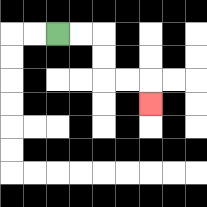{'start': '[2, 1]', 'end': '[6, 4]', 'path_directions': 'R,R,D,D,R,R,D', 'path_coordinates': '[[2, 1], [3, 1], [4, 1], [4, 2], [4, 3], [5, 3], [6, 3], [6, 4]]'}